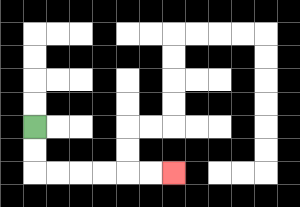{'start': '[1, 5]', 'end': '[7, 7]', 'path_directions': 'D,D,R,R,R,R,R,R', 'path_coordinates': '[[1, 5], [1, 6], [1, 7], [2, 7], [3, 7], [4, 7], [5, 7], [6, 7], [7, 7]]'}